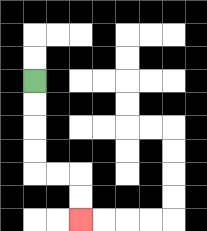{'start': '[1, 3]', 'end': '[3, 9]', 'path_directions': 'D,D,D,D,R,R,D,D', 'path_coordinates': '[[1, 3], [1, 4], [1, 5], [1, 6], [1, 7], [2, 7], [3, 7], [3, 8], [3, 9]]'}